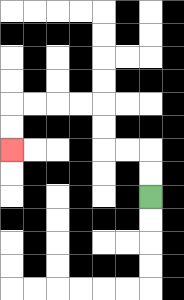{'start': '[6, 8]', 'end': '[0, 6]', 'path_directions': 'U,U,L,L,U,U,L,L,L,L,D,D', 'path_coordinates': '[[6, 8], [6, 7], [6, 6], [5, 6], [4, 6], [4, 5], [4, 4], [3, 4], [2, 4], [1, 4], [0, 4], [0, 5], [0, 6]]'}